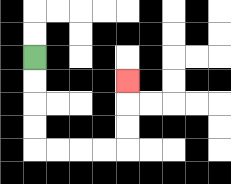{'start': '[1, 2]', 'end': '[5, 3]', 'path_directions': 'D,D,D,D,R,R,R,R,U,U,U', 'path_coordinates': '[[1, 2], [1, 3], [1, 4], [1, 5], [1, 6], [2, 6], [3, 6], [4, 6], [5, 6], [5, 5], [5, 4], [5, 3]]'}